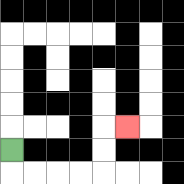{'start': '[0, 6]', 'end': '[5, 5]', 'path_directions': 'D,R,R,R,R,U,U,R', 'path_coordinates': '[[0, 6], [0, 7], [1, 7], [2, 7], [3, 7], [4, 7], [4, 6], [4, 5], [5, 5]]'}